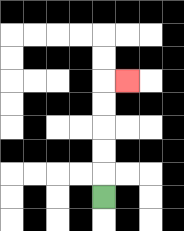{'start': '[4, 8]', 'end': '[5, 3]', 'path_directions': 'U,U,U,U,U,R', 'path_coordinates': '[[4, 8], [4, 7], [4, 6], [4, 5], [4, 4], [4, 3], [5, 3]]'}